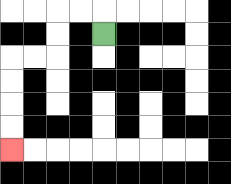{'start': '[4, 1]', 'end': '[0, 6]', 'path_directions': 'U,L,L,D,D,L,L,D,D,D,D', 'path_coordinates': '[[4, 1], [4, 0], [3, 0], [2, 0], [2, 1], [2, 2], [1, 2], [0, 2], [0, 3], [0, 4], [0, 5], [0, 6]]'}